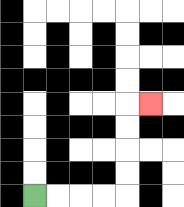{'start': '[1, 8]', 'end': '[6, 4]', 'path_directions': 'R,R,R,R,U,U,U,U,R', 'path_coordinates': '[[1, 8], [2, 8], [3, 8], [4, 8], [5, 8], [5, 7], [5, 6], [5, 5], [5, 4], [6, 4]]'}